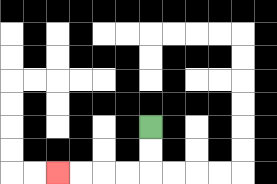{'start': '[6, 5]', 'end': '[2, 7]', 'path_directions': 'D,D,L,L,L,L', 'path_coordinates': '[[6, 5], [6, 6], [6, 7], [5, 7], [4, 7], [3, 7], [2, 7]]'}